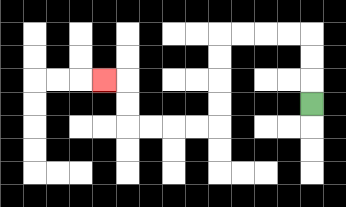{'start': '[13, 4]', 'end': '[4, 3]', 'path_directions': 'U,U,U,L,L,L,L,D,D,D,D,L,L,L,L,U,U,L', 'path_coordinates': '[[13, 4], [13, 3], [13, 2], [13, 1], [12, 1], [11, 1], [10, 1], [9, 1], [9, 2], [9, 3], [9, 4], [9, 5], [8, 5], [7, 5], [6, 5], [5, 5], [5, 4], [5, 3], [4, 3]]'}